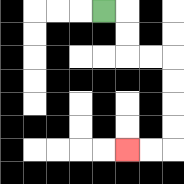{'start': '[4, 0]', 'end': '[5, 6]', 'path_directions': 'R,D,D,R,R,D,D,D,D,L,L', 'path_coordinates': '[[4, 0], [5, 0], [5, 1], [5, 2], [6, 2], [7, 2], [7, 3], [7, 4], [7, 5], [7, 6], [6, 6], [5, 6]]'}